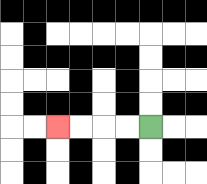{'start': '[6, 5]', 'end': '[2, 5]', 'path_directions': 'L,L,L,L', 'path_coordinates': '[[6, 5], [5, 5], [4, 5], [3, 5], [2, 5]]'}